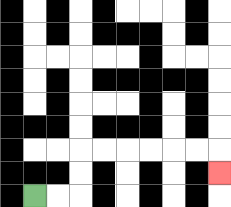{'start': '[1, 8]', 'end': '[9, 7]', 'path_directions': 'R,R,U,U,R,R,R,R,R,R,D', 'path_coordinates': '[[1, 8], [2, 8], [3, 8], [3, 7], [3, 6], [4, 6], [5, 6], [6, 6], [7, 6], [8, 6], [9, 6], [9, 7]]'}